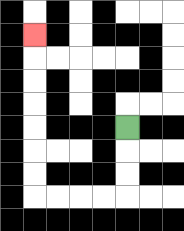{'start': '[5, 5]', 'end': '[1, 1]', 'path_directions': 'D,D,D,L,L,L,L,U,U,U,U,U,U,U', 'path_coordinates': '[[5, 5], [5, 6], [5, 7], [5, 8], [4, 8], [3, 8], [2, 8], [1, 8], [1, 7], [1, 6], [1, 5], [1, 4], [1, 3], [1, 2], [1, 1]]'}